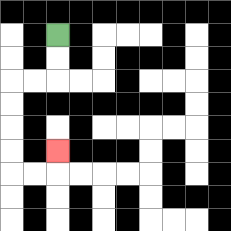{'start': '[2, 1]', 'end': '[2, 6]', 'path_directions': 'D,D,L,L,D,D,D,D,R,R,U', 'path_coordinates': '[[2, 1], [2, 2], [2, 3], [1, 3], [0, 3], [0, 4], [0, 5], [0, 6], [0, 7], [1, 7], [2, 7], [2, 6]]'}